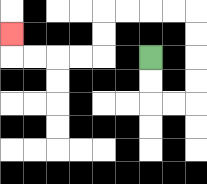{'start': '[6, 2]', 'end': '[0, 1]', 'path_directions': 'D,D,R,R,U,U,U,U,L,L,L,L,D,D,L,L,L,L,U', 'path_coordinates': '[[6, 2], [6, 3], [6, 4], [7, 4], [8, 4], [8, 3], [8, 2], [8, 1], [8, 0], [7, 0], [6, 0], [5, 0], [4, 0], [4, 1], [4, 2], [3, 2], [2, 2], [1, 2], [0, 2], [0, 1]]'}